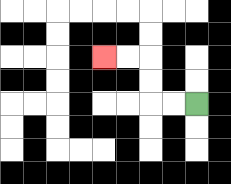{'start': '[8, 4]', 'end': '[4, 2]', 'path_directions': 'L,L,U,U,L,L', 'path_coordinates': '[[8, 4], [7, 4], [6, 4], [6, 3], [6, 2], [5, 2], [4, 2]]'}